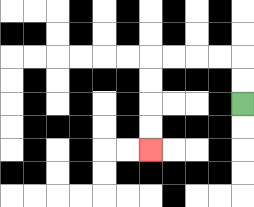{'start': '[10, 4]', 'end': '[6, 6]', 'path_directions': 'U,U,L,L,L,L,D,D,D,D', 'path_coordinates': '[[10, 4], [10, 3], [10, 2], [9, 2], [8, 2], [7, 2], [6, 2], [6, 3], [6, 4], [6, 5], [6, 6]]'}